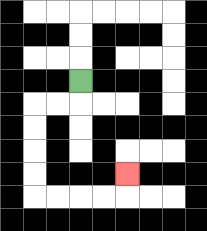{'start': '[3, 3]', 'end': '[5, 7]', 'path_directions': 'D,L,L,D,D,D,D,R,R,R,R,U', 'path_coordinates': '[[3, 3], [3, 4], [2, 4], [1, 4], [1, 5], [1, 6], [1, 7], [1, 8], [2, 8], [3, 8], [4, 8], [5, 8], [5, 7]]'}